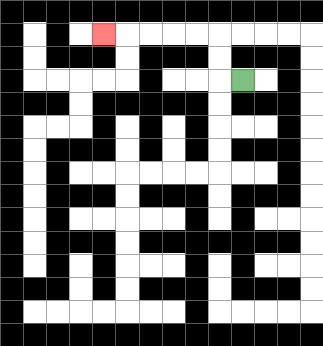{'start': '[10, 3]', 'end': '[4, 1]', 'path_directions': 'L,U,U,L,L,L,L,L', 'path_coordinates': '[[10, 3], [9, 3], [9, 2], [9, 1], [8, 1], [7, 1], [6, 1], [5, 1], [4, 1]]'}